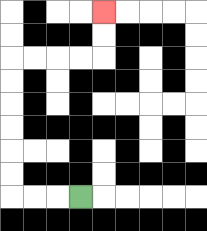{'start': '[3, 8]', 'end': '[4, 0]', 'path_directions': 'L,L,L,U,U,U,U,U,U,R,R,R,R,U,U', 'path_coordinates': '[[3, 8], [2, 8], [1, 8], [0, 8], [0, 7], [0, 6], [0, 5], [0, 4], [0, 3], [0, 2], [1, 2], [2, 2], [3, 2], [4, 2], [4, 1], [4, 0]]'}